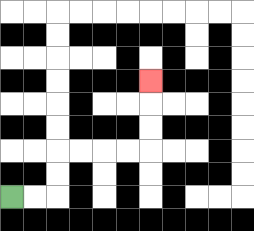{'start': '[0, 8]', 'end': '[6, 3]', 'path_directions': 'R,R,U,U,R,R,R,R,U,U,U', 'path_coordinates': '[[0, 8], [1, 8], [2, 8], [2, 7], [2, 6], [3, 6], [4, 6], [5, 6], [6, 6], [6, 5], [6, 4], [6, 3]]'}